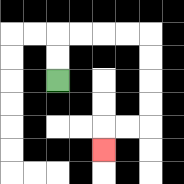{'start': '[2, 3]', 'end': '[4, 6]', 'path_directions': 'U,U,R,R,R,R,D,D,D,D,L,L,D', 'path_coordinates': '[[2, 3], [2, 2], [2, 1], [3, 1], [4, 1], [5, 1], [6, 1], [6, 2], [6, 3], [6, 4], [6, 5], [5, 5], [4, 5], [4, 6]]'}